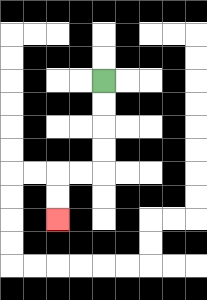{'start': '[4, 3]', 'end': '[2, 9]', 'path_directions': 'D,D,D,D,L,L,D,D', 'path_coordinates': '[[4, 3], [4, 4], [4, 5], [4, 6], [4, 7], [3, 7], [2, 7], [2, 8], [2, 9]]'}